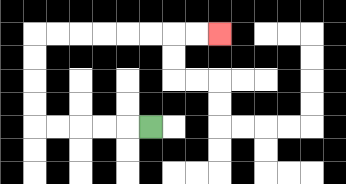{'start': '[6, 5]', 'end': '[9, 1]', 'path_directions': 'L,L,L,L,L,U,U,U,U,R,R,R,R,R,R,R,R', 'path_coordinates': '[[6, 5], [5, 5], [4, 5], [3, 5], [2, 5], [1, 5], [1, 4], [1, 3], [1, 2], [1, 1], [2, 1], [3, 1], [4, 1], [5, 1], [6, 1], [7, 1], [8, 1], [9, 1]]'}